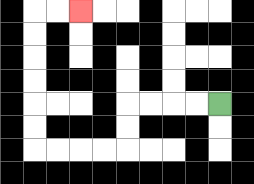{'start': '[9, 4]', 'end': '[3, 0]', 'path_directions': 'L,L,L,L,D,D,L,L,L,L,U,U,U,U,U,U,R,R', 'path_coordinates': '[[9, 4], [8, 4], [7, 4], [6, 4], [5, 4], [5, 5], [5, 6], [4, 6], [3, 6], [2, 6], [1, 6], [1, 5], [1, 4], [1, 3], [1, 2], [1, 1], [1, 0], [2, 0], [3, 0]]'}